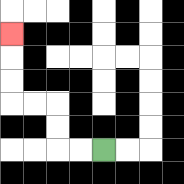{'start': '[4, 6]', 'end': '[0, 1]', 'path_directions': 'L,L,U,U,L,L,U,U,U', 'path_coordinates': '[[4, 6], [3, 6], [2, 6], [2, 5], [2, 4], [1, 4], [0, 4], [0, 3], [0, 2], [0, 1]]'}